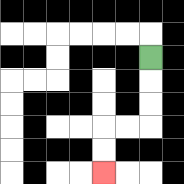{'start': '[6, 2]', 'end': '[4, 7]', 'path_directions': 'D,D,D,L,L,D,D', 'path_coordinates': '[[6, 2], [6, 3], [6, 4], [6, 5], [5, 5], [4, 5], [4, 6], [4, 7]]'}